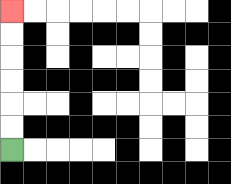{'start': '[0, 6]', 'end': '[0, 0]', 'path_directions': 'U,U,U,U,U,U', 'path_coordinates': '[[0, 6], [0, 5], [0, 4], [0, 3], [0, 2], [0, 1], [0, 0]]'}